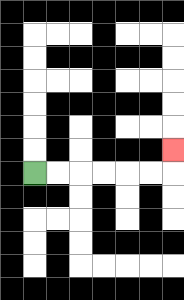{'start': '[1, 7]', 'end': '[7, 6]', 'path_directions': 'R,R,R,R,R,R,U', 'path_coordinates': '[[1, 7], [2, 7], [3, 7], [4, 7], [5, 7], [6, 7], [7, 7], [7, 6]]'}